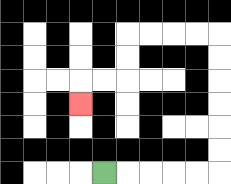{'start': '[4, 7]', 'end': '[3, 4]', 'path_directions': 'R,R,R,R,R,U,U,U,U,U,U,L,L,L,L,D,D,L,L,D', 'path_coordinates': '[[4, 7], [5, 7], [6, 7], [7, 7], [8, 7], [9, 7], [9, 6], [9, 5], [9, 4], [9, 3], [9, 2], [9, 1], [8, 1], [7, 1], [6, 1], [5, 1], [5, 2], [5, 3], [4, 3], [3, 3], [3, 4]]'}